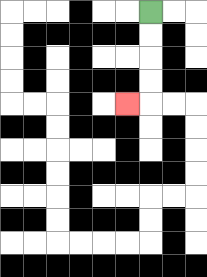{'start': '[6, 0]', 'end': '[5, 4]', 'path_directions': 'D,D,D,D,L', 'path_coordinates': '[[6, 0], [6, 1], [6, 2], [6, 3], [6, 4], [5, 4]]'}